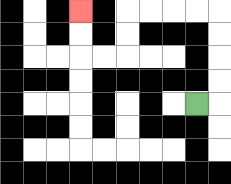{'start': '[8, 4]', 'end': '[3, 0]', 'path_directions': 'R,U,U,U,U,L,L,L,L,D,D,L,L,U,U', 'path_coordinates': '[[8, 4], [9, 4], [9, 3], [9, 2], [9, 1], [9, 0], [8, 0], [7, 0], [6, 0], [5, 0], [5, 1], [5, 2], [4, 2], [3, 2], [3, 1], [3, 0]]'}